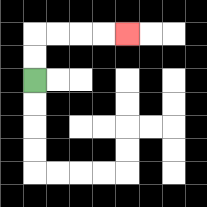{'start': '[1, 3]', 'end': '[5, 1]', 'path_directions': 'U,U,R,R,R,R', 'path_coordinates': '[[1, 3], [1, 2], [1, 1], [2, 1], [3, 1], [4, 1], [5, 1]]'}